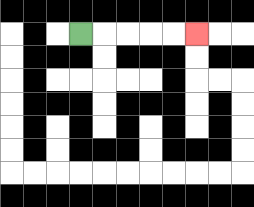{'start': '[3, 1]', 'end': '[8, 1]', 'path_directions': 'R,R,R,R,R', 'path_coordinates': '[[3, 1], [4, 1], [5, 1], [6, 1], [7, 1], [8, 1]]'}